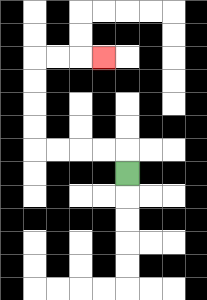{'start': '[5, 7]', 'end': '[4, 2]', 'path_directions': 'U,L,L,L,L,U,U,U,U,R,R,R', 'path_coordinates': '[[5, 7], [5, 6], [4, 6], [3, 6], [2, 6], [1, 6], [1, 5], [1, 4], [1, 3], [1, 2], [2, 2], [3, 2], [4, 2]]'}